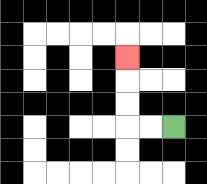{'start': '[7, 5]', 'end': '[5, 2]', 'path_directions': 'L,L,U,U,U', 'path_coordinates': '[[7, 5], [6, 5], [5, 5], [5, 4], [5, 3], [5, 2]]'}